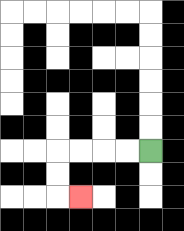{'start': '[6, 6]', 'end': '[3, 8]', 'path_directions': 'L,L,L,L,D,D,R', 'path_coordinates': '[[6, 6], [5, 6], [4, 6], [3, 6], [2, 6], [2, 7], [2, 8], [3, 8]]'}